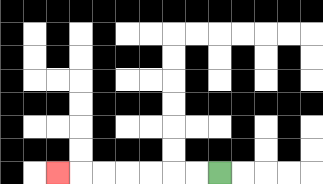{'start': '[9, 7]', 'end': '[2, 7]', 'path_directions': 'L,L,L,L,L,L,L', 'path_coordinates': '[[9, 7], [8, 7], [7, 7], [6, 7], [5, 7], [4, 7], [3, 7], [2, 7]]'}